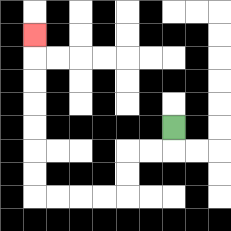{'start': '[7, 5]', 'end': '[1, 1]', 'path_directions': 'D,L,L,D,D,L,L,L,L,U,U,U,U,U,U,U', 'path_coordinates': '[[7, 5], [7, 6], [6, 6], [5, 6], [5, 7], [5, 8], [4, 8], [3, 8], [2, 8], [1, 8], [1, 7], [1, 6], [1, 5], [1, 4], [1, 3], [1, 2], [1, 1]]'}